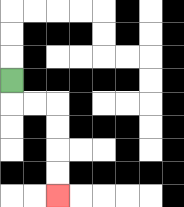{'start': '[0, 3]', 'end': '[2, 8]', 'path_directions': 'D,R,R,D,D,D,D', 'path_coordinates': '[[0, 3], [0, 4], [1, 4], [2, 4], [2, 5], [2, 6], [2, 7], [2, 8]]'}